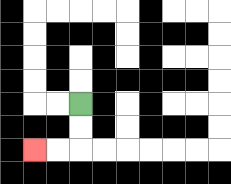{'start': '[3, 4]', 'end': '[1, 6]', 'path_directions': 'D,D,L,L', 'path_coordinates': '[[3, 4], [3, 5], [3, 6], [2, 6], [1, 6]]'}